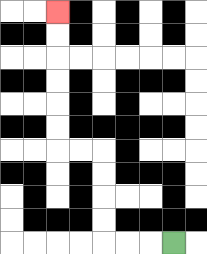{'start': '[7, 10]', 'end': '[2, 0]', 'path_directions': 'L,L,L,U,U,U,U,L,L,U,U,U,U,U,U', 'path_coordinates': '[[7, 10], [6, 10], [5, 10], [4, 10], [4, 9], [4, 8], [4, 7], [4, 6], [3, 6], [2, 6], [2, 5], [2, 4], [2, 3], [2, 2], [2, 1], [2, 0]]'}